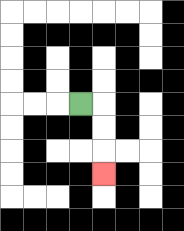{'start': '[3, 4]', 'end': '[4, 7]', 'path_directions': 'R,D,D,D', 'path_coordinates': '[[3, 4], [4, 4], [4, 5], [4, 6], [4, 7]]'}